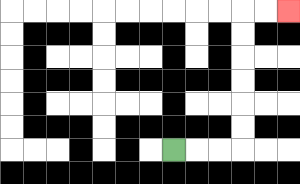{'start': '[7, 6]', 'end': '[12, 0]', 'path_directions': 'R,R,R,U,U,U,U,U,U,R,R', 'path_coordinates': '[[7, 6], [8, 6], [9, 6], [10, 6], [10, 5], [10, 4], [10, 3], [10, 2], [10, 1], [10, 0], [11, 0], [12, 0]]'}